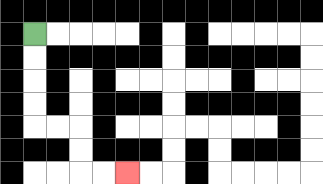{'start': '[1, 1]', 'end': '[5, 7]', 'path_directions': 'D,D,D,D,R,R,D,D,R,R', 'path_coordinates': '[[1, 1], [1, 2], [1, 3], [1, 4], [1, 5], [2, 5], [3, 5], [3, 6], [3, 7], [4, 7], [5, 7]]'}